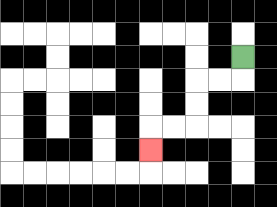{'start': '[10, 2]', 'end': '[6, 6]', 'path_directions': 'D,L,L,D,D,L,L,D', 'path_coordinates': '[[10, 2], [10, 3], [9, 3], [8, 3], [8, 4], [8, 5], [7, 5], [6, 5], [6, 6]]'}